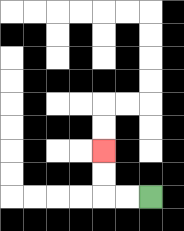{'start': '[6, 8]', 'end': '[4, 6]', 'path_directions': 'L,L,U,U', 'path_coordinates': '[[6, 8], [5, 8], [4, 8], [4, 7], [4, 6]]'}